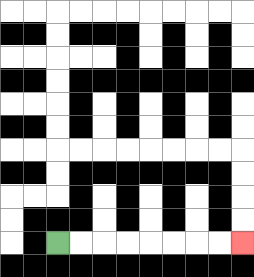{'start': '[2, 10]', 'end': '[10, 10]', 'path_directions': 'R,R,R,R,R,R,R,R', 'path_coordinates': '[[2, 10], [3, 10], [4, 10], [5, 10], [6, 10], [7, 10], [8, 10], [9, 10], [10, 10]]'}